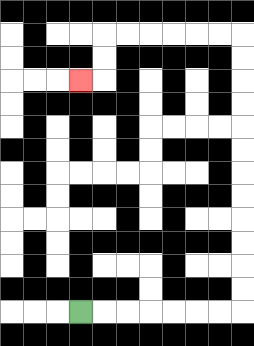{'start': '[3, 13]', 'end': '[3, 3]', 'path_directions': 'R,R,R,R,R,R,R,U,U,U,U,U,U,U,U,U,U,U,U,L,L,L,L,L,L,D,D,L', 'path_coordinates': '[[3, 13], [4, 13], [5, 13], [6, 13], [7, 13], [8, 13], [9, 13], [10, 13], [10, 12], [10, 11], [10, 10], [10, 9], [10, 8], [10, 7], [10, 6], [10, 5], [10, 4], [10, 3], [10, 2], [10, 1], [9, 1], [8, 1], [7, 1], [6, 1], [5, 1], [4, 1], [4, 2], [4, 3], [3, 3]]'}